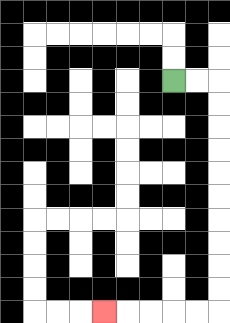{'start': '[7, 3]', 'end': '[4, 13]', 'path_directions': 'R,R,D,D,D,D,D,D,D,D,D,D,L,L,L,L,L', 'path_coordinates': '[[7, 3], [8, 3], [9, 3], [9, 4], [9, 5], [9, 6], [9, 7], [9, 8], [9, 9], [9, 10], [9, 11], [9, 12], [9, 13], [8, 13], [7, 13], [6, 13], [5, 13], [4, 13]]'}